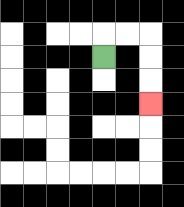{'start': '[4, 2]', 'end': '[6, 4]', 'path_directions': 'U,R,R,D,D,D', 'path_coordinates': '[[4, 2], [4, 1], [5, 1], [6, 1], [6, 2], [6, 3], [6, 4]]'}